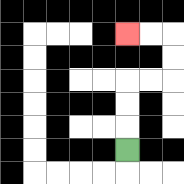{'start': '[5, 6]', 'end': '[5, 1]', 'path_directions': 'U,U,U,R,R,U,U,L,L', 'path_coordinates': '[[5, 6], [5, 5], [5, 4], [5, 3], [6, 3], [7, 3], [7, 2], [7, 1], [6, 1], [5, 1]]'}